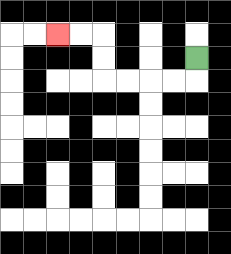{'start': '[8, 2]', 'end': '[2, 1]', 'path_directions': 'D,L,L,L,L,U,U,L,L', 'path_coordinates': '[[8, 2], [8, 3], [7, 3], [6, 3], [5, 3], [4, 3], [4, 2], [4, 1], [3, 1], [2, 1]]'}